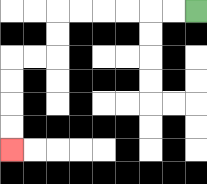{'start': '[8, 0]', 'end': '[0, 6]', 'path_directions': 'L,L,L,L,L,L,D,D,L,L,D,D,D,D', 'path_coordinates': '[[8, 0], [7, 0], [6, 0], [5, 0], [4, 0], [3, 0], [2, 0], [2, 1], [2, 2], [1, 2], [0, 2], [0, 3], [0, 4], [0, 5], [0, 6]]'}